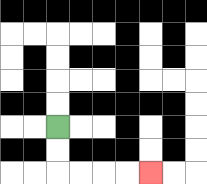{'start': '[2, 5]', 'end': '[6, 7]', 'path_directions': 'D,D,R,R,R,R', 'path_coordinates': '[[2, 5], [2, 6], [2, 7], [3, 7], [4, 7], [5, 7], [6, 7]]'}